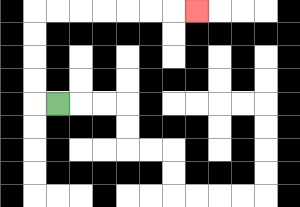{'start': '[2, 4]', 'end': '[8, 0]', 'path_directions': 'L,U,U,U,U,R,R,R,R,R,R,R', 'path_coordinates': '[[2, 4], [1, 4], [1, 3], [1, 2], [1, 1], [1, 0], [2, 0], [3, 0], [4, 0], [5, 0], [6, 0], [7, 0], [8, 0]]'}